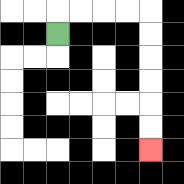{'start': '[2, 1]', 'end': '[6, 6]', 'path_directions': 'U,R,R,R,R,D,D,D,D,D,D', 'path_coordinates': '[[2, 1], [2, 0], [3, 0], [4, 0], [5, 0], [6, 0], [6, 1], [6, 2], [6, 3], [6, 4], [6, 5], [6, 6]]'}